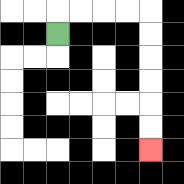{'start': '[2, 1]', 'end': '[6, 6]', 'path_directions': 'U,R,R,R,R,D,D,D,D,D,D', 'path_coordinates': '[[2, 1], [2, 0], [3, 0], [4, 0], [5, 0], [6, 0], [6, 1], [6, 2], [6, 3], [6, 4], [6, 5], [6, 6]]'}